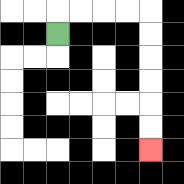{'start': '[2, 1]', 'end': '[6, 6]', 'path_directions': 'U,R,R,R,R,D,D,D,D,D,D', 'path_coordinates': '[[2, 1], [2, 0], [3, 0], [4, 0], [5, 0], [6, 0], [6, 1], [6, 2], [6, 3], [6, 4], [6, 5], [6, 6]]'}